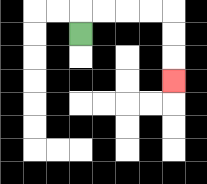{'start': '[3, 1]', 'end': '[7, 3]', 'path_directions': 'U,R,R,R,R,D,D,D', 'path_coordinates': '[[3, 1], [3, 0], [4, 0], [5, 0], [6, 0], [7, 0], [7, 1], [7, 2], [7, 3]]'}